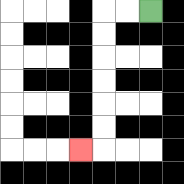{'start': '[6, 0]', 'end': '[3, 6]', 'path_directions': 'L,L,D,D,D,D,D,D,L', 'path_coordinates': '[[6, 0], [5, 0], [4, 0], [4, 1], [4, 2], [4, 3], [4, 4], [4, 5], [4, 6], [3, 6]]'}